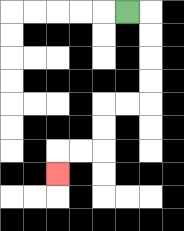{'start': '[5, 0]', 'end': '[2, 7]', 'path_directions': 'R,D,D,D,D,L,L,D,D,L,L,D', 'path_coordinates': '[[5, 0], [6, 0], [6, 1], [6, 2], [6, 3], [6, 4], [5, 4], [4, 4], [4, 5], [4, 6], [3, 6], [2, 6], [2, 7]]'}